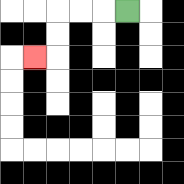{'start': '[5, 0]', 'end': '[1, 2]', 'path_directions': 'L,L,L,D,D,L', 'path_coordinates': '[[5, 0], [4, 0], [3, 0], [2, 0], [2, 1], [2, 2], [1, 2]]'}